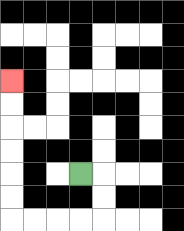{'start': '[3, 7]', 'end': '[0, 3]', 'path_directions': 'R,D,D,L,L,L,L,U,U,U,U,U,U', 'path_coordinates': '[[3, 7], [4, 7], [4, 8], [4, 9], [3, 9], [2, 9], [1, 9], [0, 9], [0, 8], [0, 7], [0, 6], [0, 5], [0, 4], [0, 3]]'}